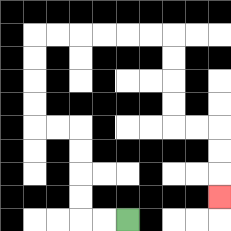{'start': '[5, 9]', 'end': '[9, 8]', 'path_directions': 'L,L,U,U,U,U,L,L,U,U,U,U,R,R,R,R,R,R,D,D,D,D,R,R,D,D,D', 'path_coordinates': '[[5, 9], [4, 9], [3, 9], [3, 8], [3, 7], [3, 6], [3, 5], [2, 5], [1, 5], [1, 4], [1, 3], [1, 2], [1, 1], [2, 1], [3, 1], [4, 1], [5, 1], [6, 1], [7, 1], [7, 2], [7, 3], [7, 4], [7, 5], [8, 5], [9, 5], [9, 6], [9, 7], [9, 8]]'}